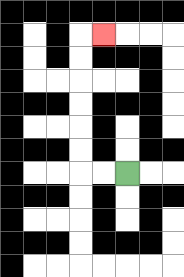{'start': '[5, 7]', 'end': '[4, 1]', 'path_directions': 'L,L,U,U,U,U,U,U,R', 'path_coordinates': '[[5, 7], [4, 7], [3, 7], [3, 6], [3, 5], [3, 4], [3, 3], [3, 2], [3, 1], [4, 1]]'}